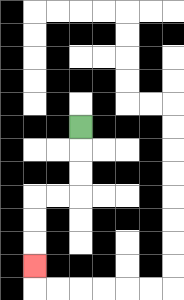{'start': '[3, 5]', 'end': '[1, 11]', 'path_directions': 'D,D,D,L,L,D,D,D', 'path_coordinates': '[[3, 5], [3, 6], [3, 7], [3, 8], [2, 8], [1, 8], [1, 9], [1, 10], [1, 11]]'}